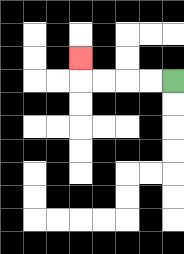{'start': '[7, 3]', 'end': '[3, 2]', 'path_directions': 'L,L,L,L,U', 'path_coordinates': '[[7, 3], [6, 3], [5, 3], [4, 3], [3, 3], [3, 2]]'}